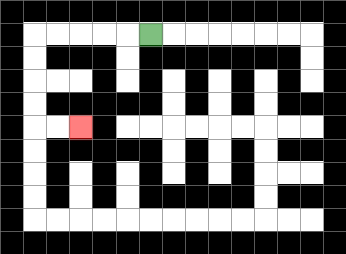{'start': '[6, 1]', 'end': '[3, 5]', 'path_directions': 'L,L,L,L,L,D,D,D,D,R,R', 'path_coordinates': '[[6, 1], [5, 1], [4, 1], [3, 1], [2, 1], [1, 1], [1, 2], [1, 3], [1, 4], [1, 5], [2, 5], [3, 5]]'}